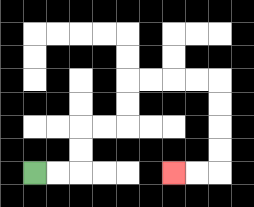{'start': '[1, 7]', 'end': '[7, 7]', 'path_directions': 'R,R,U,U,R,R,U,U,R,R,R,R,D,D,D,D,L,L', 'path_coordinates': '[[1, 7], [2, 7], [3, 7], [3, 6], [3, 5], [4, 5], [5, 5], [5, 4], [5, 3], [6, 3], [7, 3], [8, 3], [9, 3], [9, 4], [9, 5], [9, 6], [9, 7], [8, 7], [7, 7]]'}